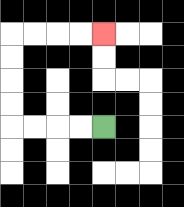{'start': '[4, 5]', 'end': '[4, 1]', 'path_directions': 'L,L,L,L,U,U,U,U,R,R,R,R', 'path_coordinates': '[[4, 5], [3, 5], [2, 5], [1, 5], [0, 5], [0, 4], [0, 3], [0, 2], [0, 1], [1, 1], [2, 1], [3, 1], [4, 1]]'}